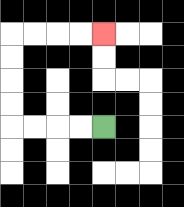{'start': '[4, 5]', 'end': '[4, 1]', 'path_directions': 'L,L,L,L,U,U,U,U,R,R,R,R', 'path_coordinates': '[[4, 5], [3, 5], [2, 5], [1, 5], [0, 5], [0, 4], [0, 3], [0, 2], [0, 1], [1, 1], [2, 1], [3, 1], [4, 1]]'}